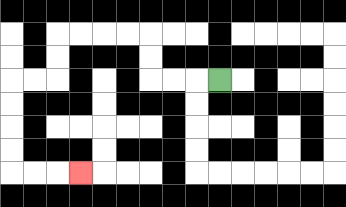{'start': '[9, 3]', 'end': '[3, 7]', 'path_directions': 'L,L,L,U,U,L,L,L,L,D,D,L,L,D,D,D,D,R,R,R', 'path_coordinates': '[[9, 3], [8, 3], [7, 3], [6, 3], [6, 2], [6, 1], [5, 1], [4, 1], [3, 1], [2, 1], [2, 2], [2, 3], [1, 3], [0, 3], [0, 4], [0, 5], [0, 6], [0, 7], [1, 7], [2, 7], [3, 7]]'}